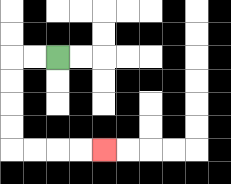{'start': '[2, 2]', 'end': '[4, 6]', 'path_directions': 'L,L,D,D,D,D,R,R,R,R', 'path_coordinates': '[[2, 2], [1, 2], [0, 2], [0, 3], [0, 4], [0, 5], [0, 6], [1, 6], [2, 6], [3, 6], [4, 6]]'}